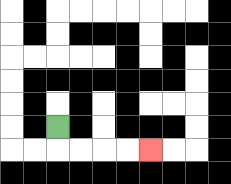{'start': '[2, 5]', 'end': '[6, 6]', 'path_directions': 'D,R,R,R,R', 'path_coordinates': '[[2, 5], [2, 6], [3, 6], [4, 6], [5, 6], [6, 6]]'}